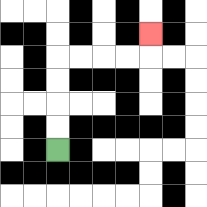{'start': '[2, 6]', 'end': '[6, 1]', 'path_directions': 'U,U,U,U,R,R,R,R,U', 'path_coordinates': '[[2, 6], [2, 5], [2, 4], [2, 3], [2, 2], [3, 2], [4, 2], [5, 2], [6, 2], [6, 1]]'}